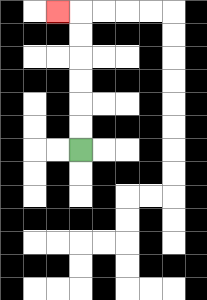{'start': '[3, 6]', 'end': '[2, 0]', 'path_directions': 'U,U,U,U,U,U,L', 'path_coordinates': '[[3, 6], [3, 5], [3, 4], [3, 3], [3, 2], [3, 1], [3, 0], [2, 0]]'}